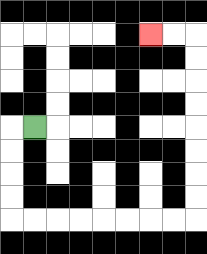{'start': '[1, 5]', 'end': '[6, 1]', 'path_directions': 'L,D,D,D,D,R,R,R,R,R,R,R,R,U,U,U,U,U,U,U,U,L,L', 'path_coordinates': '[[1, 5], [0, 5], [0, 6], [0, 7], [0, 8], [0, 9], [1, 9], [2, 9], [3, 9], [4, 9], [5, 9], [6, 9], [7, 9], [8, 9], [8, 8], [8, 7], [8, 6], [8, 5], [8, 4], [8, 3], [8, 2], [8, 1], [7, 1], [6, 1]]'}